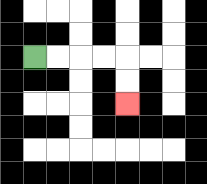{'start': '[1, 2]', 'end': '[5, 4]', 'path_directions': 'R,R,R,R,D,D', 'path_coordinates': '[[1, 2], [2, 2], [3, 2], [4, 2], [5, 2], [5, 3], [5, 4]]'}